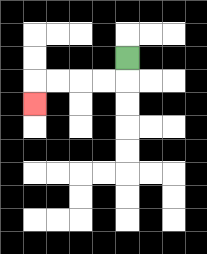{'start': '[5, 2]', 'end': '[1, 4]', 'path_directions': 'D,L,L,L,L,D', 'path_coordinates': '[[5, 2], [5, 3], [4, 3], [3, 3], [2, 3], [1, 3], [1, 4]]'}